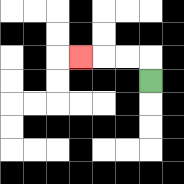{'start': '[6, 3]', 'end': '[3, 2]', 'path_directions': 'U,L,L,L', 'path_coordinates': '[[6, 3], [6, 2], [5, 2], [4, 2], [3, 2]]'}